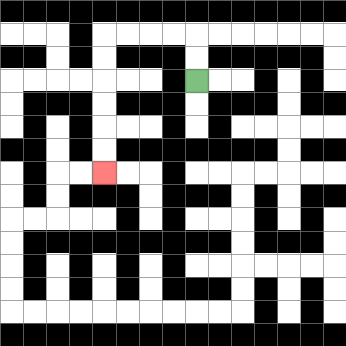{'start': '[8, 3]', 'end': '[4, 7]', 'path_directions': 'U,U,L,L,L,L,D,D,D,D,D,D', 'path_coordinates': '[[8, 3], [8, 2], [8, 1], [7, 1], [6, 1], [5, 1], [4, 1], [4, 2], [4, 3], [4, 4], [4, 5], [4, 6], [4, 7]]'}